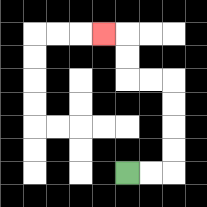{'start': '[5, 7]', 'end': '[4, 1]', 'path_directions': 'R,R,U,U,U,U,L,L,U,U,L', 'path_coordinates': '[[5, 7], [6, 7], [7, 7], [7, 6], [7, 5], [7, 4], [7, 3], [6, 3], [5, 3], [5, 2], [5, 1], [4, 1]]'}